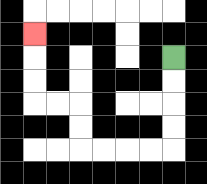{'start': '[7, 2]', 'end': '[1, 1]', 'path_directions': 'D,D,D,D,L,L,L,L,U,U,L,L,U,U,U', 'path_coordinates': '[[7, 2], [7, 3], [7, 4], [7, 5], [7, 6], [6, 6], [5, 6], [4, 6], [3, 6], [3, 5], [3, 4], [2, 4], [1, 4], [1, 3], [1, 2], [1, 1]]'}